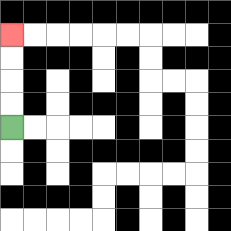{'start': '[0, 5]', 'end': '[0, 1]', 'path_directions': 'U,U,U,U', 'path_coordinates': '[[0, 5], [0, 4], [0, 3], [0, 2], [0, 1]]'}